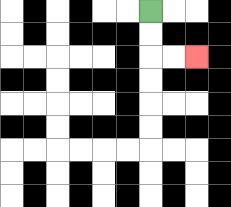{'start': '[6, 0]', 'end': '[8, 2]', 'path_directions': 'D,D,R,R', 'path_coordinates': '[[6, 0], [6, 1], [6, 2], [7, 2], [8, 2]]'}